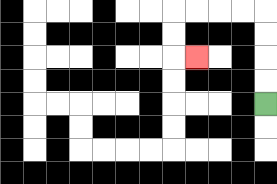{'start': '[11, 4]', 'end': '[8, 2]', 'path_directions': 'U,U,U,U,L,L,L,L,D,D,R', 'path_coordinates': '[[11, 4], [11, 3], [11, 2], [11, 1], [11, 0], [10, 0], [9, 0], [8, 0], [7, 0], [7, 1], [7, 2], [8, 2]]'}